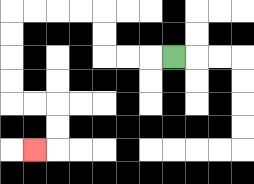{'start': '[7, 2]', 'end': '[1, 6]', 'path_directions': 'L,L,L,U,U,L,L,L,L,D,D,D,D,R,R,D,D,L', 'path_coordinates': '[[7, 2], [6, 2], [5, 2], [4, 2], [4, 1], [4, 0], [3, 0], [2, 0], [1, 0], [0, 0], [0, 1], [0, 2], [0, 3], [0, 4], [1, 4], [2, 4], [2, 5], [2, 6], [1, 6]]'}